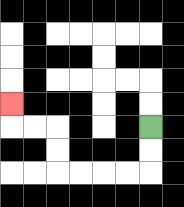{'start': '[6, 5]', 'end': '[0, 4]', 'path_directions': 'D,D,L,L,L,L,U,U,L,L,U', 'path_coordinates': '[[6, 5], [6, 6], [6, 7], [5, 7], [4, 7], [3, 7], [2, 7], [2, 6], [2, 5], [1, 5], [0, 5], [0, 4]]'}